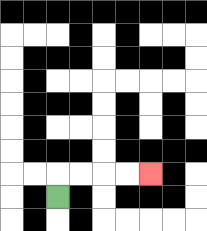{'start': '[2, 8]', 'end': '[6, 7]', 'path_directions': 'U,R,R,R,R', 'path_coordinates': '[[2, 8], [2, 7], [3, 7], [4, 7], [5, 7], [6, 7]]'}